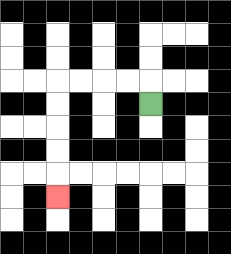{'start': '[6, 4]', 'end': '[2, 8]', 'path_directions': 'U,L,L,L,L,D,D,D,D,D', 'path_coordinates': '[[6, 4], [6, 3], [5, 3], [4, 3], [3, 3], [2, 3], [2, 4], [2, 5], [2, 6], [2, 7], [2, 8]]'}